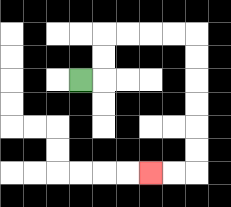{'start': '[3, 3]', 'end': '[6, 7]', 'path_directions': 'R,U,U,R,R,R,R,D,D,D,D,D,D,L,L', 'path_coordinates': '[[3, 3], [4, 3], [4, 2], [4, 1], [5, 1], [6, 1], [7, 1], [8, 1], [8, 2], [8, 3], [8, 4], [8, 5], [8, 6], [8, 7], [7, 7], [6, 7]]'}